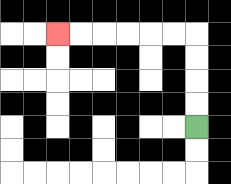{'start': '[8, 5]', 'end': '[2, 1]', 'path_directions': 'U,U,U,U,L,L,L,L,L,L', 'path_coordinates': '[[8, 5], [8, 4], [8, 3], [8, 2], [8, 1], [7, 1], [6, 1], [5, 1], [4, 1], [3, 1], [2, 1]]'}